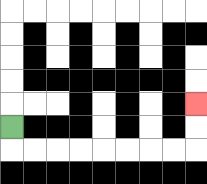{'start': '[0, 5]', 'end': '[8, 4]', 'path_directions': 'D,R,R,R,R,R,R,R,R,U,U', 'path_coordinates': '[[0, 5], [0, 6], [1, 6], [2, 6], [3, 6], [4, 6], [5, 6], [6, 6], [7, 6], [8, 6], [8, 5], [8, 4]]'}